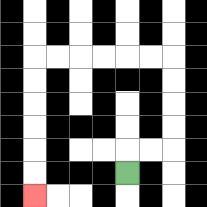{'start': '[5, 7]', 'end': '[1, 8]', 'path_directions': 'U,R,R,U,U,U,U,L,L,L,L,L,L,D,D,D,D,D,D', 'path_coordinates': '[[5, 7], [5, 6], [6, 6], [7, 6], [7, 5], [7, 4], [7, 3], [7, 2], [6, 2], [5, 2], [4, 2], [3, 2], [2, 2], [1, 2], [1, 3], [1, 4], [1, 5], [1, 6], [1, 7], [1, 8]]'}